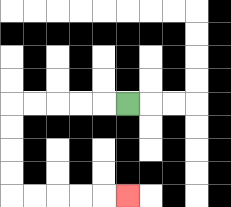{'start': '[5, 4]', 'end': '[5, 8]', 'path_directions': 'L,L,L,L,L,D,D,D,D,R,R,R,R,R', 'path_coordinates': '[[5, 4], [4, 4], [3, 4], [2, 4], [1, 4], [0, 4], [0, 5], [0, 6], [0, 7], [0, 8], [1, 8], [2, 8], [3, 8], [4, 8], [5, 8]]'}